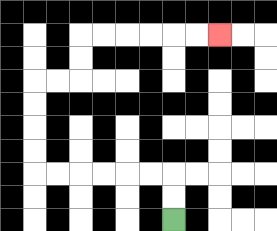{'start': '[7, 9]', 'end': '[9, 1]', 'path_directions': 'U,U,L,L,L,L,L,L,U,U,U,U,R,R,U,U,R,R,R,R,R,R', 'path_coordinates': '[[7, 9], [7, 8], [7, 7], [6, 7], [5, 7], [4, 7], [3, 7], [2, 7], [1, 7], [1, 6], [1, 5], [1, 4], [1, 3], [2, 3], [3, 3], [3, 2], [3, 1], [4, 1], [5, 1], [6, 1], [7, 1], [8, 1], [9, 1]]'}